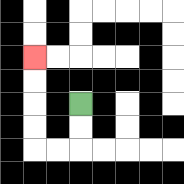{'start': '[3, 4]', 'end': '[1, 2]', 'path_directions': 'D,D,L,L,U,U,U,U', 'path_coordinates': '[[3, 4], [3, 5], [3, 6], [2, 6], [1, 6], [1, 5], [1, 4], [1, 3], [1, 2]]'}